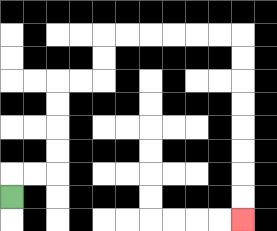{'start': '[0, 8]', 'end': '[10, 9]', 'path_directions': 'U,R,R,U,U,U,U,R,R,U,U,R,R,R,R,R,R,D,D,D,D,D,D,D,D', 'path_coordinates': '[[0, 8], [0, 7], [1, 7], [2, 7], [2, 6], [2, 5], [2, 4], [2, 3], [3, 3], [4, 3], [4, 2], [4, 1], [5, 1], [6, 1], [7, 1], [8, 1], [9, 1], [10, 1], [10, 2], [10, 3], [10, 4], [10, 5], [10, 6], [10, 7], [10, 8], [10, 9]]'}